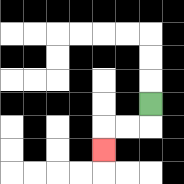{'start': '[6, 4]', 'end': '[4, 6]', 'path_directions': 'D,L,L,D', 'path_coordinates': '[[6, 4], [6, 5], [5, 5], [4, 5], [4, 6]]'}